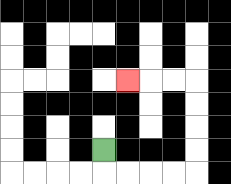{'start': '[4, 6]', 'end': '[5, 3]', 'path_directions': 'D,R,R,R,R,U,U,U,U,L,L,L', 'path_coordinates': '[[4, 6], [4, 7], [5, 7], [6, 7], [7, 7], [8, 7], [8, 6], [8, 5], [8, 4], [8, 3], [7, 3], [6, 3], [5, 3]]'}